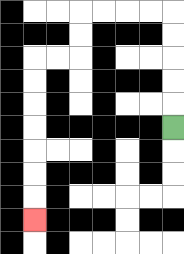{'start': '[7, 5]', 'end': '[1, 9]', 'path_directions': 'U,U,U,U,U,L,L,L,L,D,D,L,L,D,D,D,D,D,D,D', 'path_coordinates': '[[7, 5], [7, 4], [7, 3], [7, 2], [7, 1], [7, 0], [6, 0], [5, 0], [4, 0], [3, 0], [3, 1], [3, 2], [2, 2], [1, 2], [1, 3], [1, 4], [1, 5], [1, 6], [1, 7], [1, 8], [1, 9]]'}